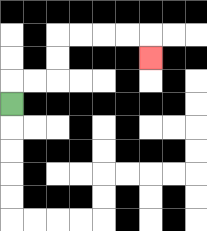{'start': '[0, 4]', 'end': '[6, 2]', 'path_directions': 'U,R,R,U,U,R,R,R,R,D', 'path_coordinates': '[[0, 4], [0, 3], [1, 3], [2, 3], [2, 2], [2, 1], [3, 1], [4, 1], [5, 1], [6, 1], [6, 2]]'}